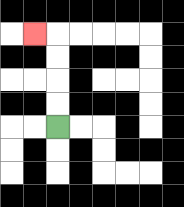{'start': '[2, 5]', 'end': '[1, 1]', 'path_directions': 'U,U,U,U,L', 'path_coordinates': '[[2, 5], [2, 4], [2, 3], [2, 2], [2, 1], [1, 1]]'}